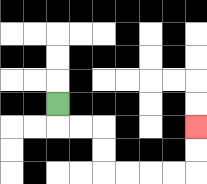{'start': '[2, 4]', 'end': '[8, 5]', 'path_directions': 'D,R,R,D,D,R,R,R,R,U,U', 'path_coordinates': '[[2, 4], [2, 5], [3, 5], [4, 5], [4, 6], [4, 7], [5, 7], [6, 7], [7, 7], [8, 7], [8, 6], [8, 5]]'}